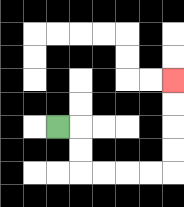{'start': '[2, 5]', 'end': '[7, 3]', 'path_directions': 'R,D,D,R,R,R,R,U,U,U,U', 'path_coordinates': '[[2, 5], [3, 5], [3, 6], [3, 7], [4, 7], [5, 7], [6, 7], [7, 7], [7, 6], [7, 5], [7, 4], [7, 3]]'}